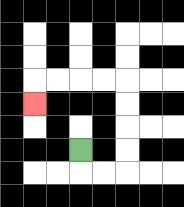{'start': '[3, 6]', 'end': '[1, 4]', 'path_directions': 'D,R,R,U,U,U,U,L,L,L,L,D', 'path_coordinates': '[[3, 6], [3, 7], [4, 7], [5, 7], [5, 6], [5, 5], [5, 4], [5, 3], [4, 3], [3, 3], [2, 3], [1, 3], [1, 4]]'}